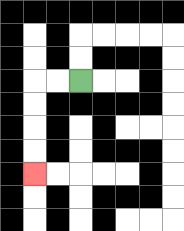{'start': '[3, 3]', 'end': '[1, 7]', 'path_directions': 'L,L,D,D,D,D', 'path_coordinates': '[[3, 3], [2, 3], [1, 3], [1, 4], [1, 5], [1, 6], [1, 7]]'}